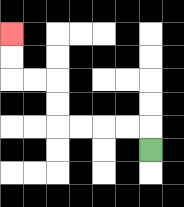{'start': '[6, 6]', 'end': '[0, 1]', 'path_directions': 'U,L,L,L,L,U,U,L,L,U,U', 'path_coordinates': '[[6, 6], [6, 5], [5, 5], [4, 5], [3, 5], [2, 5], [2, 4], [2, 3], [1, 3], [0, 3], [0, 2], [0, 1]]'}